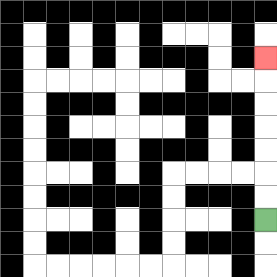{'start': '[11, 9]', 'end': '[11, 2]', 'path_directions': 'U,U,U,U,U,U,U', 'path_coordinates': '[[11, 9], [11, 8], [11, 7], [11, 6], [11, 5], [11, 4], [11, 3], [11, 2]]'}